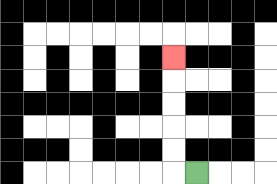{'start': '[8, 7]', 'end': '[7, 2]', 'path_directions': 'L,U,U,U,U,U', 'path_coordinates': '[[8, 7], [7, 7], [7, 6], [7, 5], [7, 4], [7, 3], [7, 2]]'}